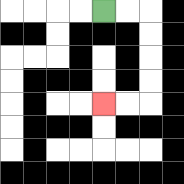{'start': '[4, 0]', 'end': '[4, 4]', 'path_directions': 'R,R,D,D,D,D,L,L', 'path_coordinates': '[[4, 0], [5, 0], [6, 0], [6, 1], [6, 2], [6, 3], [6, 4], [5, 4], [4, 4]]'}